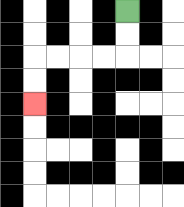{'start': '[5, 0]', 'end': '[1, 4]', 'path_directions': 'D,D,L,L,L,L,D,D', 'path_coordinates': '[[5, 0], [5, 1], [5, 2], [4, 2], [3, 2], [2, 2], [1, 2], [1, 3], [1, 4]]'}